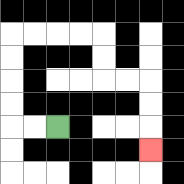{'start': '[2, 5]', 'end': '[6, 6]', 'path_directions': 'L,L,U,U,U,U,R,R,R,R,D,D,R,R,D,D,D', 'path_coordinates': '[[2, 5], [1, 5], [0, 5], [0, 4], [0, 3], [0, 2], [0, 1], [1, 1], [2, 1], [3, 1], [4, 1], [4, 2], [4, 3], [5, 3], [6, 3], [6, 4], [6, 5], [6, 6]]'}